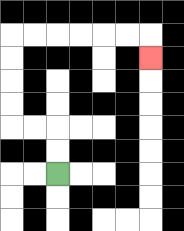{'start': '[2, 7]', 'end': '[6, 2]', 'path_directions': 'U,U,L,L,U,U,U,U,R,R,R,R,R,R,D', 'path_coordinates': '[[2, 7], [2, 6], [2, 5], [1, 5], [0, 5], [0, 4], [0, 3], [0, 2], [0, 1], [1, 1], [2, 1], [3, 1], [4, 1], [5, 1], [6, 1], [6, 2]]'}